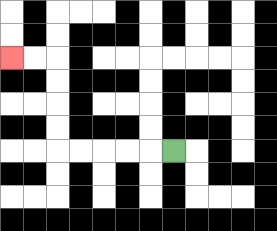{'start': '[7, 6]', 'end': '[0, 2]', 'path_directions': 'L,L,L,L,L,U,U,U,U,L,L', 'path_coordinates': '[[7, 6], [6, 6], [5, 6], [4, 6], [3, 6], [2, 6], [2, 5], [2, 4], [2, 3], [2, 2], [1, 2], [0, 2]]'}